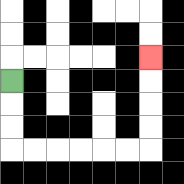{'start': '[0, 3]', 'end': '[6, 2]', 'path_directions': 'D,D,D,R,R,R,R,R,R,U,U,U,U', 'path_coordinates': '[[0, 3], [0, 4], [0, 5], [0, 6], [1, 6], [2, 6], [3, 6], [4, 6], [5, 6], [6, 6], [6, 5], [6, 4], [6, 3], [6, 2]]'}